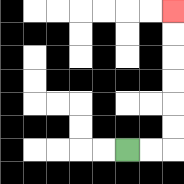{'start': '[5, 6]', 'end': '[7, 0]', 'path_directions': 'R,R,U,U,U,U,U,U', 'path_coordinates': '[[5, 6], [6, 6], [7, 6], [7, 5], [7, 4], [7, 3], [7, 2], [7, 1], [7, 0]]'}